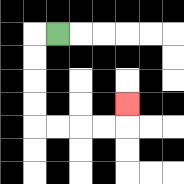{'start': '[2, 1]', 'end': '[5, 4]', 'path_directions': 'L,D,D,D,D,R,R,R,R,U', 'path_coordinates': '[[2, 1], [1, 1], [1, 2], [1, 3], [1, 4], [1, 5], [2, 5], [3, 5], [4, 5], [5, 5], [5, 4]]'}